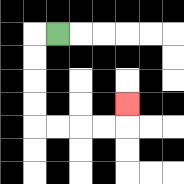{'start': '[2, 1]', 'end': '[5, 4]', 'path_directions': 'L,D,D,D,D,R,R,R,R,U', 'path_coordinates': '[[2, 1], [1, 1], [1, 2], [1, 3], [1, 4], [1, 5], [2, 5], [3, 5], [4, 5], [5, 5], [5, 4]]'}